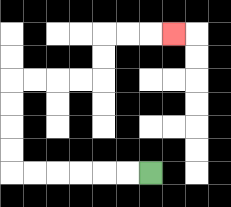{'start': '[6, 7]', 'end': '[7, 1]', 'path_directions': 'L,L,L,L,L,L,U,U,U,U,R,R,R,R,U,U,R,R,R', 'path_coordinates': '[[6, 7], [5, 7], [4, 7], [3, 7], [2, 7], [1, 7], [0, 7], [0, 6], [0, 5], [0, 4], [0, 3], [1, 3], [2, 3], [3, 3], [4, 3], [4, 2], [4, 1], [5, 1], [6, 1], [7, 1]]'}